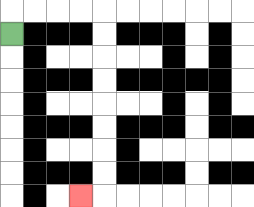{'start': '[0, 1]', 'end': '[3, 8]', 'path_directions': 'U,R,R,R,R,D,D,D,D,D,D,D,D,L', 'path_coordinates': '[[0, 1], [0, 0], [1, 0], [2, 0], [3, 0], [4, 0], [4, 1], [4, 2], [4, 3], [4, 4], [4, 5], [4, 6], [4, 7], [4, 8], [3, 8]]'}